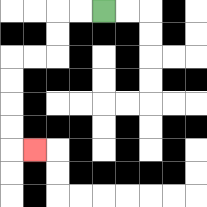{'start': '[4, 0]', 'end': '[1, 6]', 'path_directions': 'L,L,D,D,L,L,D,D,D,D,R', 'path_coordinates': '[[4, 0], [3, 0], [2, 0], [2, 1], [2, 2], [1, 2], [0, 2], [0, 3], [0, 4], [0, 5], [0, 6], [1, 6]]'}